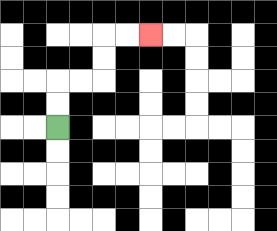{'start': '[2, 5]', 'end': '[6, 1]', 'path_directions': 'U,U,R,R,U,U,R,R', 'path_coordinates': '[[2, 5], [2, 4], [2, 3], [3, 3], [4, 3], [4, 2], [4, 1], [5, 1], [6, 1]]'}